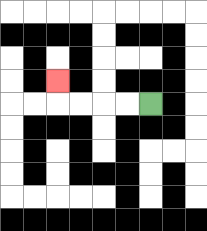{'start': '[6, 4]', 'end': '[2, 3]', 'path_directions': 'L,L,L,L,U', 'path_coordinates': '[[6, 4], [5, 4], [4, 4], [3, 4], [2, 4], [2, 3]]'}